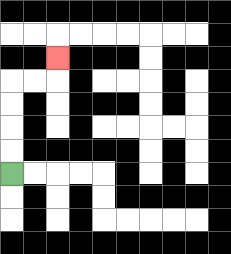{'start': '[0, 7]', 'end': '[2, 2]', 'path_directions': 'U,U,U,U,R,R,U', 'path_coordinates': '[[0, 7], [0, 6], [0, 5], [0, 4], [0, 3], [1, 3], [2, 3], [2, 2]]'}